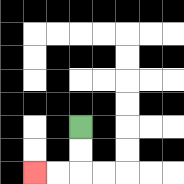{'start': '[3, 5]', 'end': '[1, 7]', 'path_directions': 'D,D,L,L', 'path_coordinates': '[[3, 5], [3, 6], [3, 7], [2, 7], [1, 7]]'}